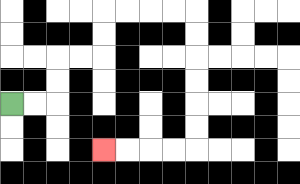{'start': '[0, 4]', 'end': '[4, 6]', 'path_directions': 'R,R,U,U,R,R,U,U,R,R,R,R,D,D,D,D,D,D,L,L,L,L', 'path_coordinates': '[[0, 4], [1, 4], [2, 4], [2, 3], [2, 2], [3, 2], [4, 2], [4, 1], [4, 0], [5, 0], [6, 0], [7, 0], [8, 0], [8, 1], [8, 2], [8, 3], [8, 4], [8, 5], [8, 6], [7, 6], [6, 6], [5, 6], [4, 6]]'}